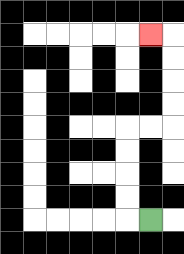{'start': '[6, 9]', 'end': '[6, 1]', 'path_directions': 'L,U,U,U,U,R,R,U,U,U,U,L', 'path_coordinates': '[[6, 9], [5, 9], [5, 8], [5, 7], [5, 6], [5, 5], [6, 5], [7, 5], [7, 4], [7, 3], [7, 2], [7, 1], [6, 1]]'}